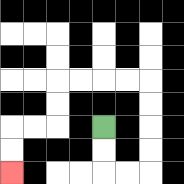{'start': '[4, 5]', 'end': '[0, 7]', 'path_directions': 'D,D,R,R,U,U,U,U,L,L,L,L,D,D,L,L,D,D', 'path_coordinates': '[[4, 5], [4, 6], [4, 7], [5, 7], [6, 7], [6, 6], [6, 5], [6, 4], [6, 3], [5, 3], [4, 3], [3, 3], [2, 3], [2, 4], [2, 5], [1, 5], [0, 5], [0, 6], [0, 7]]'}